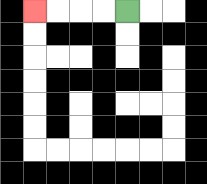{'start': '[5, 0]', 'end': '[1, 0]', 'path_directions': 'L,L,L,L', 'path_coordinates': '[[5, 0], [4, 0], [3, 0], [2, 0], [1, 0]]'}